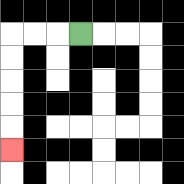{'start': '[3, 1]', 'end': '[0, 6]', 'path_directions': 'L,L,L,D,D,D,D,D', 'path_coordinates': '[[3, 1], [2, 1], [1, 1], [0, 1], [0, 2], [0, 3], [0, 4], [0, 5], [0, 6]]'}